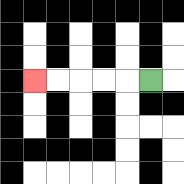{'start': '[6, 3]', 'end': '[1, 3]', 'path_directions': 'L,L,L,L,L', 'path_coordinates': '[[6, 3], [5, 3], [4, 3], [3, 3], [2, 3], [1, 3]]'}